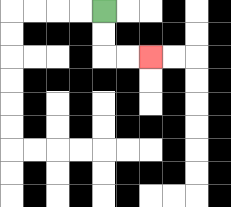{'start': '[4, 0]', 'end': '[6, 2]', 'path_directions': 'D,D,R,R', 'path_coordinates': '[[4, 0], [4, 1], [4, 2], [5, 2], [6, 2]]'}